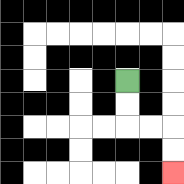{'start': '[5, 3]', 'end': '[7, 7]', 'path_directions': 'D,D,R,R,D,D', 'path_coordinates': '[[5, 3], [5, 4], [5, 5], [6, 5], [7, 5], [7, 6], [7, 7]]'}